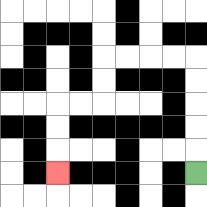{'start': '[8, 7]', 'end': '[2, 7]', 'path_directions': 'U,U,U,U,U,L,L,L,L,D,D,L,L,D,D,D', 'path_coordinates': '[[8, 7], [8, 6], [8, 5], [8, 4], [8, 3], [8, 2], [7, 2], [6, 2], [5, 2], [4, 2], [4, 3], [4, 4], [3, 4], [2, 4], [2, 5], [2, 6], [2, 7]]'}